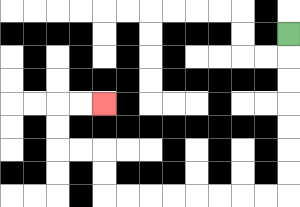{'start': '[12, 1]', 'end': '[4, 4]', 'path_directions': 'D,D,D,D,D,D,D,L,L,L,L,L,L,L,L,U,U,L,L,U,U,R,R', 'path_coordinates': '[[12, 1], [12, 2], [12, 3], [12, 4], [12, 5], [12, 6], [12, 7], [12, 8], [11, 8], [10, 8], [9, 8], [8, 8], [7, 8], [6, 8], [5, 8], [4, 8], [4, 7], [4, 6], [3, 6], [2, 6], [2, 5], [2, 4], [3, 4], [4, 4]]'}